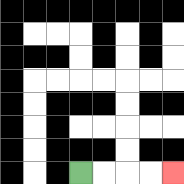{'start': '[3, 7]', 'end': '[7, 7]', 'path_directions': 'R,R,R,R', 'path_coordinates': '[[3, 7], [4, 7], [5, 7], [6, 7], [7, 7]]'}